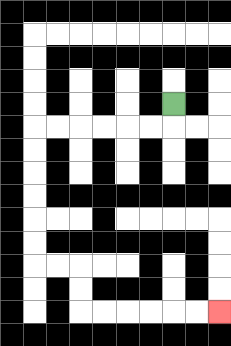{'start': '[7, 4]', 'end': '[9, 13]', 'path_directions': 'D,L,L,L,L,L,L,D,D,D,D,D,D,R,R,D,D,R,R,R,R,R,R', 'path_coordinates': '[[7, 4], [7, 5], [6, 5], [5, 5], [4, 5], [3, 5], [2, 5], [1, 5], [1, 6], [1, 7], [1, 8], [1, 9], [1, 10], [1, 11], [2, 11], [3, 11], [3, 12], [3, 13], [4, 13], [5, 13], [6, 13], [7, 13], [8, 13], [9, 13]]'}